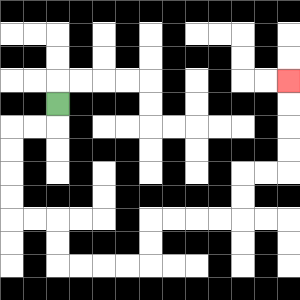{'start': '[2, 4]', 'end': '[12, 3]', 'path_directions': 'D,L,L,D,D,D,D,R,R,D,D,R,R,R,R,U,U,R,R,R,R,U,U,R,R,U,U,U,U', 'path_coordinates': '[[2, 4], [2, 5], [1, 5], [0, 5], [0, 6], [0, 7], [0, 8], [0, 9], [1, 9], [2, 9], [2, 10], [2, 11], [3, 11], [4, 11], [5, 11], [6, 11], [6, 10], [6, 9], [7, 9], [8, 9], [9, 9], [10, 9], [10, 8], [10, 7], [11, 7], [12, 7], [12, 6], [12, 5], [12, 4], [12, 3]]'}